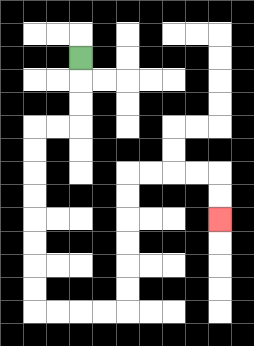{'start': '[3, 2]', 'end': '[9, 9]', 'path_directions': 'D,D,D,L,L,D,D,D,D,D,D,D,D,R,R,R,R,U,U,U,U,U,U,R,R,R,R,D,D', 'path_coordinates': '[[3, 2], [3, 3], [3, 4], [3, 5], [2, 5], [1, 5], [1, 6], [1, 7], [1, 8], [1, 9], [1, 10], [1, 11], [1, 12], [1, 13], [2, 13], [3, 13], [4, 13], [5, 13], [5, 12], [5, 11], [5, 10], [5, 9], [5, 8], [5, 7], [6, 7], [7, 7], [8, 7], [9, 7], [9, 8], [9, 9]]'}